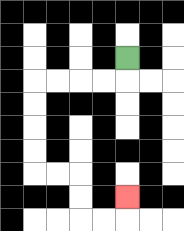{'start': '[5, 2]', 'end': '[5, 8]', 'path_directions': 'D,L,L,L,L,D,D,D,D,R,R,D,D,R,R,U', 'path_coordinates': '[[5, 2], [5, 3], [4, 3], [3, 3], [2, 3], [1, 3], [1, 4], [1, 5], [1, 6], [1, 7], [2, 7], [3, 7], [3, 8], [3, 9], [4, 9], [5, 9], [5, 8]]'}